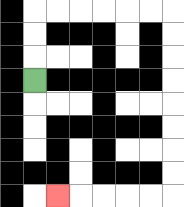{'start': '[1, 3]', 'end': '[2, 8]', 'path_directions': 'U,U,U,R,R,R,R,R,R,D,D,D,D,D,D,D,D,L,L,L,L,L', 'path_coordinates': '[[1, 3], [1, 2], [1, 1], [1, 0], [2, 0], [3, 0], [4, 0], [5, 0], [6, 0], [7, 0], [7, 1], [7, 2], [7, 3], [7, 4], [7, 5], [7, 6], [7, 7], [7, 8], [6, 8], [5, 8], [4, 8], [3, 8], [2, 8]]'}